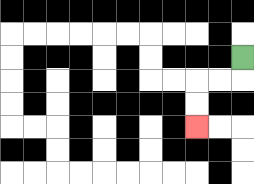{'start': '[10, 2]', 'end': '[8, 5]', 'path_directions': 'D,L,L,D,D', 'path_coordinates': '[[10, 2], [10, 3], [9, 3], [8, 3], [8, 4], [8, 5]]'}